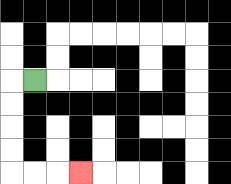{'start': '[1, 3]', 'end': '[3, 7]', 'path_directions': 'L,D,D,D,D,R,R,R', 'path_coordinates': '[[1, 3], [0, 3], [0, 4], [0, 5], [0, 6], [0, 7], [1, 7], [2, 7], [3, 7]]'}